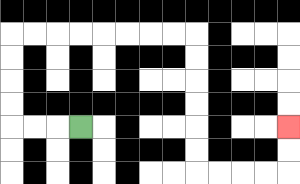{'start': '[3, 5]', 'end': '[12, 5]', 'path_directions': 'L,L,L,U,U,U,U,R,R,R,R,R,R,R,R,D,D,D,D,D,D,R,R,R,R,U,U', 'path_coordinates': '[[3, 5], [2, 5], [1, 5], [0, 5], [0, 4], [0, 3], [0, 2], [0, 1], [1, 1], [2, 1], [3, 1], [4, 1], [5, 1], [6, 1], [7, 1], [8, 1], [8, 2], [8, 3], [8, 4], [8, 5], [8, 6], [8, 7], [9, 7], [10, 7], [11, 7], [12, 7], [12, 6], [12, 5]]'}